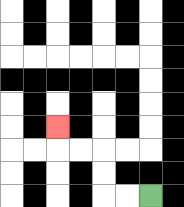{'start': '[6, 8]', 'end': '[2, 5]', 'path_directions': 'L,L,U,U,L,L,U', 'path_coordinates': '[[6, 8], [5, 8], [4, 8], [4, 7], [4, 6], [3, 6], [2, 6], [2, 5]]'}